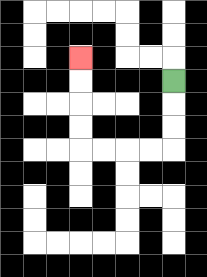{'start': '[7, 3]', 'end': '[3, 2]', 'path_directions': 'D,D,D,L,L,L,L,U,U,U,U', 'path_coordinates': '[[7, 3], [7, 4], [7, 5], [7, 6], [6, 6], [5, 6], [4, 6], [3, 6], [3, 5], [3, 4], [3, 3], [3, 2]]'}